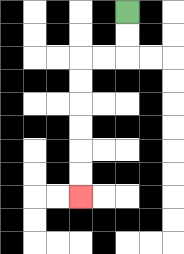{'start': '[5, 0]', 'end': '[3, 8]', 'path_directions': 'D,D,L,L,D,D,D,D,D,D', 'path_coordinates': '[[5, 0], [5, 1], [5, 2], [4, 2], [3, 2], [3, 3], [3, 4], [3, 5], [3, 6], [3, 7], [3, 8]]'}